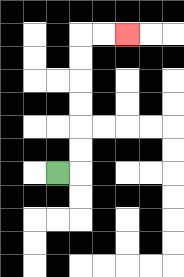{'start': '[2, 7]', 'end': '[5, 1]', 'path_directions': 'R,U,U,U,U,U,U,R,R', 'path_coordinates': '[[2, 7], [3, 7], [3, 6], [3, 5], [3, 4], [3, 3], [3, 2], [3, 1], [4, 1], [5, 1]]'}